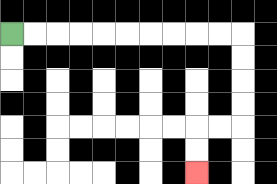{'start': '[0, 1]', 'end': '[8, 7]', 'path_directions': 'R,R,R,R,R,R,R,R,R,R,D,D,D,D,L,L,D,D', 'path_coordinates': '[[0, 1], [1, 1], [2, 1], [3, 1], [4, 1], [5, 1], [6, 1], [7, 1], [8, 1], [9, 1], [10, 1], [10, 2], [10, 3], [10, 4], [10, 5], [9, 5], [8, 5], [8, 6], [8, 7]]'}